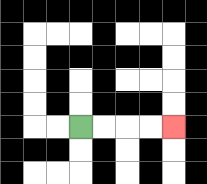{'start': '[3, 5]', 'end': '[7, 5]', 'path_directions': 'R,R,R,R', 'path_coordinates': '[[3, 5], [4, 5], [5, 5], [6, 5], [7, 5]]'}